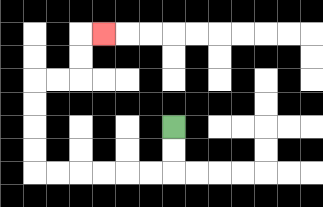{'start': '[7, 5]', 'end': '[4, 1]', 'path_directions': 'D,D,L,L,L,L,L,L,U,U,U,U,R,R,U,U,R', 'path_coordinates': '[[7, 5], [7, 6], [7, 7], [6, 7], [5, 7], [4, 7], [3, 7], [2, 7], [1, 7], [1, 6], [1, 5], [1, 4], [1, 3], [2, 3], [3, 3], [3, 2], [3, 1], [4, 1]]'}